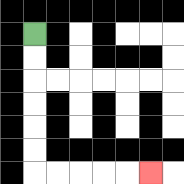{'start': '[1, 1]', 'end': '[6, 7]', 'path_directions': 'D,D,D,D,D,D,R,R,R,R,R', 'path_coordinates': '[[1, 1], [1, 2], [1, 3], [1, 4], [1, 5], [1, 6], [1, 7], [2, 7], [3, 7], [4, 7], [5, 7], [6, 7]]'}